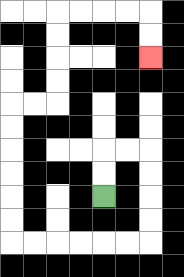{'start': '[4, 8]', 'end': '[6, 2]', 'path_directions': 'U,U,R,R,D,D,D,D,L,L,L,L,L,L,U,U,U,U,U,U,R,R,U,U,U,U,R,R,R,R,D,D', 'path_coordinates': '[[4, 8], [4, 7], [4, 6], [5, 6], [6, 6], [6, 7], [6, 8], [6, 9], [6, 10], [5, 10], [4, 10], [3, 10], [2, 10], [1, 10], [0, 10], [0, 9], [0, 8], [0, 7], [0, 6], [0, 5], [0, 4], [1, 4], [2, 4], [2, 3], [2, 2], [2, 1], [2, 0], [3, 0], [4, 0], [5, 0], [6, 0], [6, 1], [6, 2]]'}